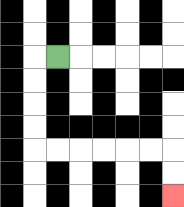{'start': '[2, 2]', 'end': '[7, 8]', 'path_directions': 'L,D,D,D,D,R,R,R,R,R,R,D,D', 'path_coordinates': '[[2, 2], [1, 2], [1, 3], [1, 4], [1, 5], [1, 6], [2, 6], [3, 6], [4, 6], [5, 6], [6, 6], [7, 6], [7, 7], [7, 8]]'}